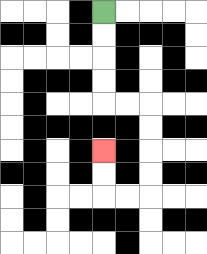{'start': '[4, 0]', 'end': '[4, 6]', 'path_directions': 'D,D,D,D,R,R,D,D,D,D,L,L,U,U', 'path_coordinates': '[[4, 0], [4, 1], [4, 2], [4, 3], [4, 4], [5, 4], [6, 4], [6, 5], [6, 6], [6, 7], [6, 8], [5, 8], [4, 8], [4, 7], [4, 6]]'}